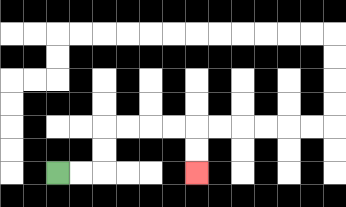{'start': '[2, 7]', 'end': '[8, 7]', 'path_directions': 'R,R,U,U,R,R,R,R,D,D', 'path_coordinates': '[[2, 7], [3, 7], [4, 7], [4, 6], [4, 5], [5, 5], [6, 5], [7, 5], [8, 5], [8, 6], [8, 7]]'}